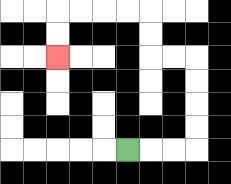{'start': '[5, 6]', 'end': '[2, 2]', 'path_directions': 'R,R,R,U,U,U,U,L,L,U,U,L,L,L,L,D,D', 'path_coordinates': '[[5, 6], [6, 6], [7, 6], [8, 6], [8, 5], [8, 4], [8, 3], [8, 2], [7, 2], [6, 2], [6, 1], [6, 0], [5, 0], [4, 0], [3, 0], [2, 0], [2, 1], [2, 2]]'}